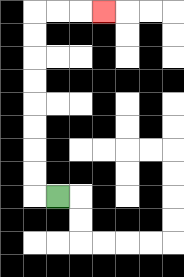{'start': '[2, 8]', 'end': '[4, 0]', 'path_directions': 'L,U,U,U,U,U,U,U,U,R,R,R', 'path_coordinates': '[[2, 8], [1, 8], [1, 7], [1, 6], [1, 5], [1, 4], [1, 3], [1, 2], [1, 1], [1, 0], [2, 0], [3, 0], [4, 0]]'}